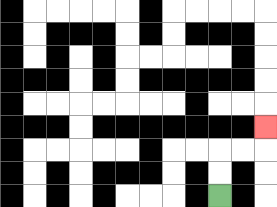{'start': '[9, 8]', 'end': '[11, 5]', 'path_directions': 'U,U,R,R,U', 'path_coordinates': '[[9, 8], [9, 7], [9, 6], [10, 6], [11, 6], [11, 5]]'}